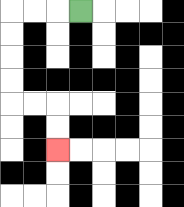{'start': '[3, 0]', 'end': '[2, 6]', 'path_directions': 'L,L,L,D,D,D,D,R,R,D,D', 'path_coordinates': '[[3, 0], [2, 0], [1, 0], [0, 0], [0, 1], [0, 2], [0, 3], [0, 4], [1, 4], [2, 4], [2, 5], [2, 6]]'}